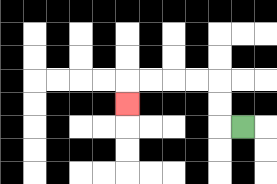{'start': '[10, 5]', 'end': '[5, 4]', 'path_directions': 'L,U,U,L,L,L,L,D', 'path_coordinates': '[[10, 5], [9, 5], [9, 4], [9, 3], [8, 3], [7, 3], [6, 3], [5, 3], [5, 4]]'}